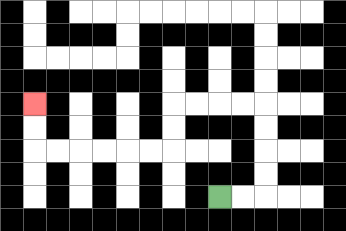{'start': '[9, 8]', 'end': '[1, 4]', 'path_directions': 'R,R,U,U,U,U,L,L,L,L,D,D,L,L,L,L,L,L,U,U', 'path_coordinates': '[[9, 8], [10, 8], [11, 8], [11, 7], [11, 6], [11, 5], [11, 4], [10, 4], [9, 4], [8, 4], [7, 4], [7, 5], [7, 6], [6, 6], [5, 6], [4, 6], [3, 6], [2, 6], [1, 6], [1, 5], [1, 4]]'}